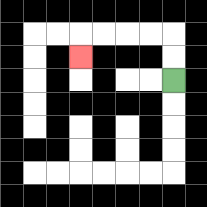{'start': '[7, 3]', 'end': '[3, 2]', 'path_directions': 'U,U,L,L,L,L,D', 'path_coordinates': '[[7, 3], [7, 2], [7, 1], [6, 1], [5, 1], [4, 1], [3, 1], [3, 2]]'}